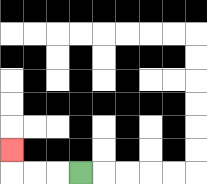{'start': '[3, 7]', 'end': '[0, 6]', 'path_directions': 'L,L,L,U', 'path_coordinates': '[[3, 7], [2, 7], [1, 7], [0, 7], [0, 6]]'}